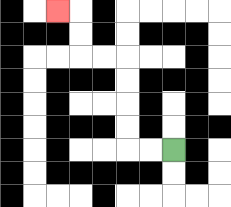{'start': '[7, 6]', 'end': '[2, 0]', 'path_directions': 'L,L,U,U,U,U,L,L,U,U,L', 'path_coordinates': '[[7, 6], [6, 6], [5, 6], [5, 5], [5, 4], [5, 3], [5, 2], [4, 2], [3, 2], [3, 1], [3, 0], [2, 0]]'}